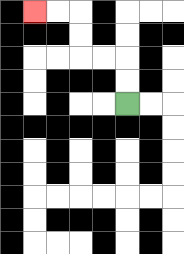{'start': '[5, 4]', 'end': '[1, 0]', 'path_directions': 'U,U,L,L,U,U,L,L', 'path_coordinates': '[[5, 4], [5, 3], [5, 2], [4, 2], [3, 2], [3, 1], [3, 0], [2, 0], [1, 0]]'}